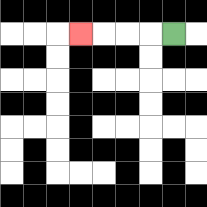{'start': '[7, 1]', 'end': '[3, 1]', 'path_directions': 'L,L,L,L', 'path_coordinates': '[[7, 1], [6, 1], [5, 1], [4, 1], [3, 1]]'}